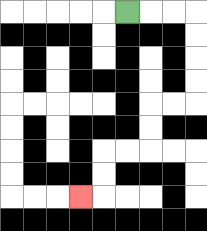{'start': '[5, 0]', 'end': '[3, 8]', 'path_directions': 'R,R,R,D,D,D,D,L,L,D,D,L,L,D,D,L', 'path_coordinates': '[[5, 0], [6, 0], [7, 0], [8, 0], [8, 1], [8, 2], [8, 3], [8, 4], [7, 4], [6, 4], [6, 5], [6, 6], [5, 6], [4, 6], [4, 7], [4, 8], [3, 8]]'}